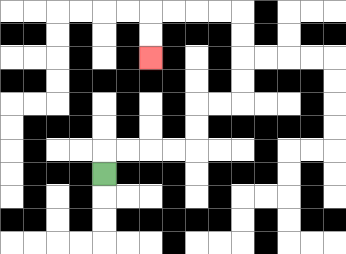{'start': '[4, 7]', 'end': '[6, 2]', 'path_directions': 'U,R,R,R,R,U,U,R,R,U,U,U,U,L,L,L,L,D,D', 'path_coordinates': '[[4, 7], [4, 6], [5, 6], [6, 6], [7, 6], [8, 6], [8, 5], [8, 4], [9, 4], [10, 4], [10, 3], [10, 2], [10, 1], [10, 0], [9, 0], [8, 0], [7, 0], [6, 0], [6, 1], [6, 2]]'}